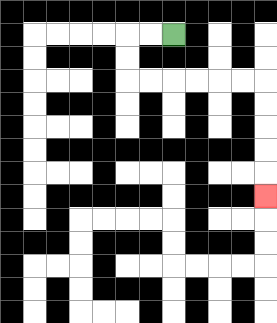{'start': '[7, 1]', 'end': '[11, 8]', 'path_directions': 'L,L,D,D,R,R,R,R,R,R,D,D,D,D,D', 'path_coordinates': '[[7, 1], [6, 1], [5, 1], [5, 2], [5, 3], [6, 3], [7, 3], [8, 3], [9, 3], [10, 3], [11, 3], [11, 4], [11, 5], [11, 6], [11, 7], [11, 8]]'}